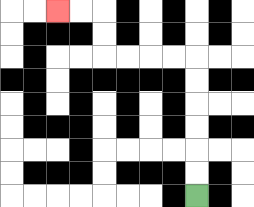{'start': '[8, 8]', 'end': '[2, 0]', 'path_directions': 'U,U,U,U,U,U,L,L,L,L,U,U,L,L', 'path_coordinates': '[[8, 8], [8, 7], [8, 6], [8, 5], [8, 4], [8, 3], [8, 2], [7, 2], [6, 2], [5, 2], [4, 2], [4, 1], [4, 0], [3, 0], [2, 0]]'}